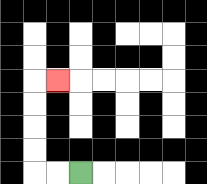{'start': '[3, 7]', 'end': '[2, 3]', 'path_directions': 'L,L,U,U,U,U,R', 'path_coordinates': '[[3, 7], [2, 7], [1, 7], [1, 6], [1, 5], [1, 4], [1, 3], [2, 3]]'}